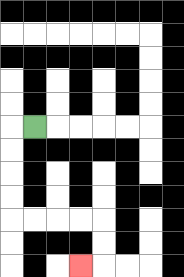{'start': '[1, 5]', 'end': '[3, 11]', 'path_directions': 'L,D,D,D,D,R,R,R,R,D,D,L', 'path_coordinates': '[[1, 5], [0, 5], [0, 6], [0, 7], [0, 8], [0, 9], [1, 9], [2, 9], [3, 9], [4, 9], [4, 10], [4, 11], [3, 11]]'}